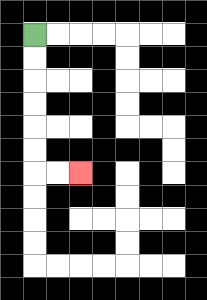{'start': '[1, 1]', 'end': '[3, 7]', 'path_directions': 'D,D,D,D,D,D,R,R', 'path_coordinates': '[[1, 1], [1, 2], [1, 3], [1, 4], [1, 5], [1, 6], [1, 7], [2, 7], [3, 7]]'}